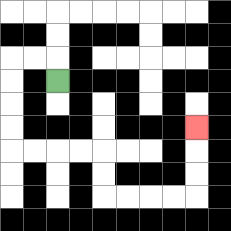{'start': '[2, 3]', 'end': '[8, 5]', 'path_directions': 'U,L,L,D,D,D,D,R,R,R,R,D,D,R,R,R,R,U,U,U', 'path_coordinates': '[[2, 3], [2, 2], [1, 2], [0, 2], [0, 3], [0, 4], [0, 5], [0, 6], [1, 6], [2, 6], [3, 6], [4, 6], [4, 7], [4, 8], [5, 8], [6, 8], [7, 8], [8, 8], [8, 7], [8, 6], [8, 5]]'}